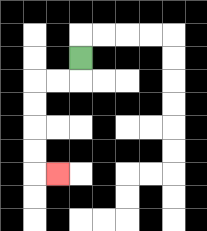{'start': '[3, 2]', 'end': '[2, 7]', 'path_directions': 'D,L,L,D,D,D,D,R', 'path_coordinates': '[[3, 2], [3, 3], [2, 3], [1, 3], [1, 4], [1, 5], [1, 6], [1, 7], [2, 7]]'}